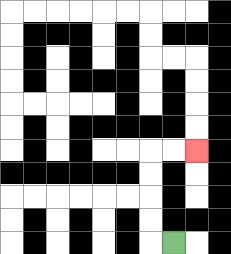{'start': '[7, 10]', 'end': '[8, 6]', 'path_directions': 'L,U,U,U,U,R,R', 'path_coordinates': '[[7, 10], [6, 10], [6, 9], [6, 8], [6, 7], [6, 6], [7, 6], [8, 6]]'}